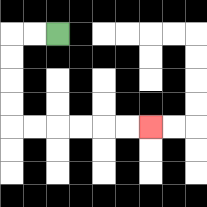{'start': '[2, 1]', 'end': '[6, 5]', 'path_directions': 'L,L,D,D,D,D,R,R,R,R,R,R', 'path_coordinates': '[[2, 1], [1, 1], [0, 1], [0, 2], [0, 3], [0, 4], [0, 5], [1, 5], [2, 5], [3, 5], [4, 5], [5, 5], [6, 5]]'}